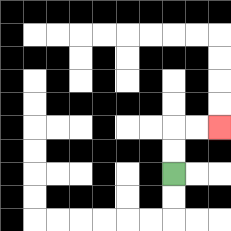{'start': '[7, 7]', 'end': '[9, 5]', 'path_directions': 'U,U,R,R', 'path_coordinates': '[[7, 7], [7, 6], [7, 5], [8, 5], [9, 5]]'}